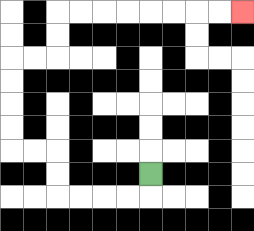{'start': '[6, 7]', 'end': '[10, 0]', 'path_directions': 'D,L,L,L,L,U,U,L,L,U,U,U,U,R,R,U,U,R,R,R,R,R,R,R,R', 'path_coordinates': '[[6, 7], [6, 8], [5, 8], [4, 8], [3, 8], [2, 8], [2, 7], [2, 6], [1, 6], [0, 6], [0, 5], [0, 4], [0, 3], [0, 2], [1, 2], [2, 2], [2, 1], [2, 0], [3, 0], [4, 0], [5, 0], [6, 0], [7, 0], [8, 0], [9, 0], [10, 0]]'}